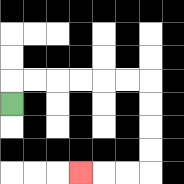{'start': '[0, 4]', 'end': '[3, 7]', 'path_directions': 'U,R,R,R,R,R,R,D,D,D,D,L,L,L', 'path_coordinates': '[[0, 4], [0, 3], [1, 3], [2, 3], [3, 3], [4, 3], [5, 3], [6, 3], [6, 4], [6, 5], [6, 6], [6, 7], [5, 7], [4, 7], [3, 7]]'}